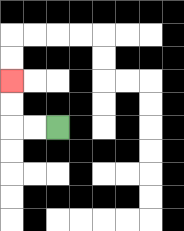{'start': '[2, 5]', 'end': '[0, 3]', 'path_directions': 'L,L,U,U', 'path_coordinates': '[[2, 5], [1, 5], [0, 5], [0, 4], [0, 3]]'}